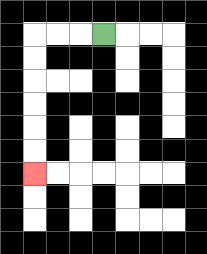{'start': '[4, 1]', 'end': '[1, 7]', 'path_directions': 'L,L,L,D,D,D,D,D,D', 'path_coordinates': '[[4, 1], [3, 1], [2, 1], [1, 1], [1, 2], [1, 3], [1, 4], [1, 5], [1, 6], [1, 7]]'}